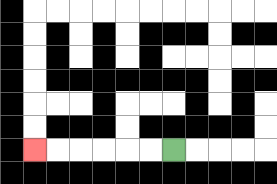{'start': '[7, 6]', 'end': '[1, 6]', 'path_directions': 'L,L,L,L,L,L', 'path_coordinates': '[[7, 6], [6, 6], [5, 6], [4, 6], [3, 6], [2, 6], [1, 6]]'}